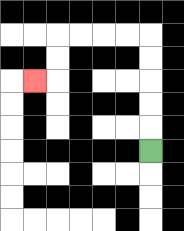{'start': '[6, 6]', 'end': '[1, 3]', 'path_directions': 'U,U,U,U,U,L,L,L,L,D,D,L', 'path_coordinates': '[[6, 6], [6, 5], [6, 4], [6, 3], [6, 2], [6, 1], [5, 1], [4, 1], [3, 1], [2, 1], [2, 2], [2, 3], [1, 3]]'}